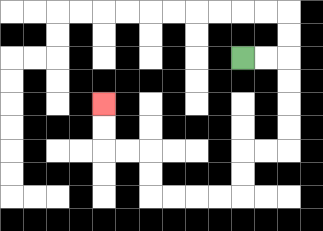{'start': '[10, 2]', 'end': '[4, 4]', 'path_directions': 'R,R,D,D,D,D,L,L,D,D,L,L,L,L,U,U,L,L,U,U', 'path_coordinates': '[[10, 2], [11, 2], [12, 2], [12, 3], [12, 4], [12, 5], [12, 6], [11, 6], [10, 6], [10, 7], [10, 8], [9, 8], [8, 8], [7, 8], [6, 8], [6, 7], [6, 6], [5, 6], [4, 6], [4, 5], [4, 4]]'}